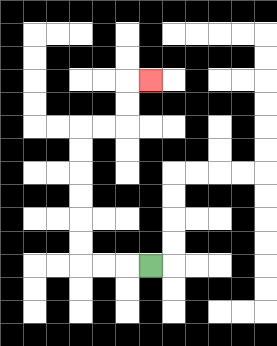{'start': '[6, 11]', 'end': '[6, 3]', 'path_directions': 'L,L,L,U,U,U,U,U,U,R,R,U,U,R', 'path_coordinates': '[[6, 11], [5, 11], [4, 11], [3, 11], [3, 10], [3, 9], [3, 8], [3, 7], [3, 6], [3, 5], [4, 5], [5, 5], [5, 4], [5, 3], [6, 3]]'}